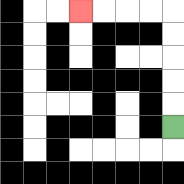{'start': '[7, 5]', 'end': '[3, 0]', 'path_directions': 'U,U,U,U,U,L,L,L,L', 'path_coordinates': '[[7, 5], [7, 4], [7, 3], [7, 2], [7, 1], [7, 0], [6, 0], [5, 0], [4, 0], [3, 0]]'}